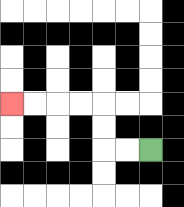{'start': '[6, 6]', 'end': '[0, 4]', 'path_directions': 'L,L,U,U,L,L,L,L', 'path_coordinates': '[[6, 6], [5, 6], [4, 6], [4, 5], [4, 4], [3, 4], [2, 4], [1, 4], [0, 4]]'}